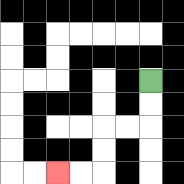{'start': '[6, 3]', 'end': '[2, 7]', 'path_directions': 'D,D,L,L,D,D,L,L', 'path_coordinates': '[[6, 3], [6, 4], [6, 5], [5, 5], [4, 5], [4, 6], [4, 7], [3, 7], [2, 7]]'}